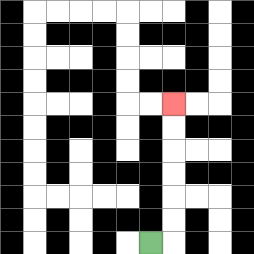{'start': '[6, 10]', 'end': '[7, 4]', 'path_directions': 'R,U,U,U,U,U,U', 'path_coordinates': '[[6, 10], [7, 10], [7, 9], [7, 8], [7, 7], [7, 6], [7, 5], [7, 4]]'}